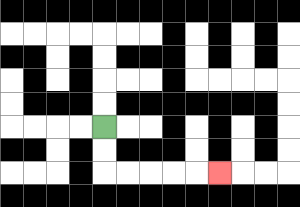{'start': '[4, 5]', 'end': '[9, 7]', 'path_directions': 'D,D,R,R,R,R,R', 'path_coordinates': '[[4, 5], [4, 6], [4, 7], [5, 7], [6, 7], [7, 7], [8, 7], [9, 7]]'}